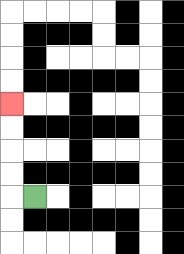{'start': '[1, 8]', 'end': '[0, 4]', 'path_directions': 'L,U,U,U,U', 'path_coordinates': '[[1, 8], [0, 8], [0, 7], [0, 6], [0, 5], [0, 4]]'}